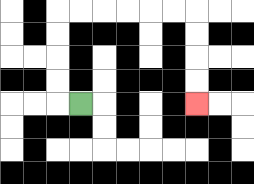{'start': '[3, 4]', 'end': '[8, 4]', 'path_directions': 'L,U,U,U,U,R,R,R,R,R,R,D,D,D,D', 'path_coordinates': '[[3, 4], [2, 4], [2, 3], [2, 2], [2, 1], [2, 0], [3, 0], [4, 0], [5, 0], [6, 0], [7, 0], [8, 0], [8, 1], [8, 2], [8, 3], [8, 4]]'}